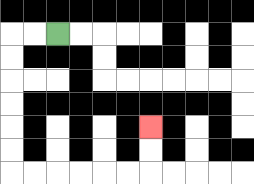{'start': '[2, 1]', 'end': '[6, 5]', 'path_directions': 'L,L,D,D,D,D,D,D,R,R,R,R,R,R,U,U', 'path_coordinates': '[[2, 1], [1, 1], [0, 1], [0, 2], [0, 3], [0, 4], [0, 5], [0, 6], [0, 7], [1, 7], [2, 7], [3, 7], [4, 7], [5, 7], [6, 7], [6, 6], [6, 5]]'}